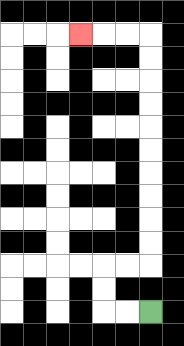{'start': '[6, 13]', 'end': '[3, 1]', 'path_directions': 'L,L,U,U,R,R,U,U,U,U,U,U,U,U,U,U,L,L,L', 'path_coordinates': '[[6, 13], [5, 13], [4, 13], [4, 12], [4, 11], [5, 11], [6, 11], [6, 10], [6, 9], [6, 8], [6, 7], [6, 6], [6, 5], [6, 4], [6, 3], [6, 2], [6, 1], [5, 1], [4, 1], [3, 1]]'}